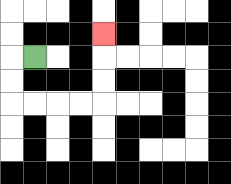{'start': '[1, 2]', 'end': '[4, 1]', 'path_directions': 'L,D,D,R,R,R,R,U,U,U', 'path_coordinates': '[[1, 2], [0, 2], [0, 3], [0, 4], [1, 4], [2, 4], [3, 4], [4, 4], [4, 3], [4, 2], [4, 1]]'}